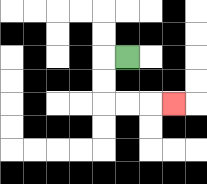{'start': '[5, 2]', 'end': '[7, 4]', 'path_directions': 'L,D,D,R,R,R', 'path_coordinates': '[[5, 2], [4, 2], [4, 3], [4, 4], [5, 4], [6, 4], [7, 4]]'}